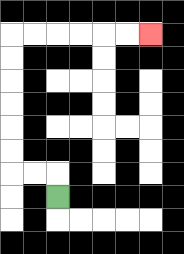{'start': '[2, 8]', 'end': '[6, 1]', 'path_directions': 'U,L,L,U,U,U,U,U,U,R,R,R,R,R,R', 'path_coordinates': '[[2, 8], [2, 7], [1, 7], [0, 7], [0, 6], [0, 5], [0, 4], [0, 3], [0, 2], [0, 1], [1, 1], [2, 1], [3, 1], [4, 1], [5, 1], [6, 1]]'}